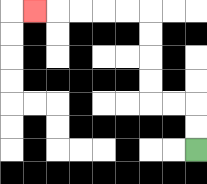{'start': '[8, 6]', 'end': '[1, 0]', 'path_directions': 'U,U,L,L,U,U,U,U,L,L,L,L,L', 'path_coordinates': '[[8, 6], [8, 5], [8, 4], [7, 4], [6, 4], [6, 3], [6, 2], [6, 1], [6, 0], [5, 0], [4, 0], [3, 0], [2, 0], [1, 0]]'}